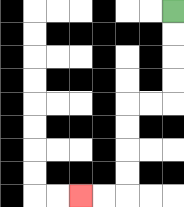{'start': '[7, 0]', 'end': '[3, 8]', 'path_directions': 'D,D,D,D,L,L,D,D,D,D,L,L', 'path_coordinates': '[[7, 0], [7, 1], [7, 2], [7, 3], [7, 4], [6, 4], [5, 4], [5, 5], [5, 6], [5, 7], [5, 8], [4, 8], [3, 8]]'}